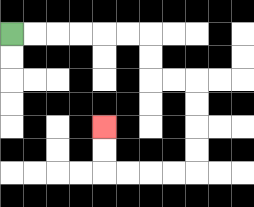{'start': '[0, 1]', 'end': '[4, 5]', 'path_directions': 'R,R,R,R,R,R,D,D,R,R,D,D,D,D,L,L,L,L,U,U', 'path_coordinates': '[[0, 1], [1, 1], [2, 1], [3, 1], [4, 1], [5, 1], [6, 1], [6, 2], [6, 3], [7, 3], [8, 3], [8, 4], [8, 5], [8, 6], [8, 7], [7, 7], [6, 7], [5, 7], [4, 7], [4, 6], [4, 5]]'}